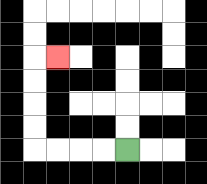{'start': '[5, 6]', 'end': '[2, 2]', 'path_directions': 'L,L,L,L,U,U,U,U,R', 'path_coordinates': '[[5, 6], [4, 6], [3, 6], [2, 6], [1, 6], [1, 5], [1, 4], [1, 3], [1, 2], [2, 2]]'}